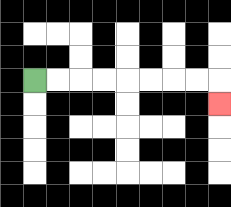{'start': '[1, 3]', 'end': '[9, 4]', 'path_directions': 'R,R,R,R,R,R,R,R,D', 'path_coordinates': '[[1, 3], [2, 3], [3, 3], [4, 3], [5, 3], [6, 3], [7, 3], [8, 3], [9, 3], [9, 4]]'}